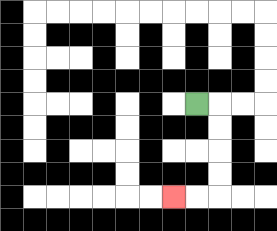{'start': '[8, 4]', 'end': '[7, 8]', 'path_directions': 'R,D,D,D,D,L,L', 'path_coordinates': '[[8, 4], [9, 4], [9, 5], [9, 6], [9, 7], [9, 8], [8, 8], [7, 8]]'}